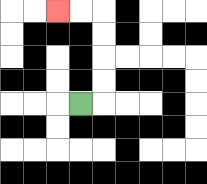{'start': '[3, 4]', 'end': '[2, 0]', 'path_directions': 'R,U,U,U,U,L,L', 'path_coordinates': '[[3, 4], [4, 4], [4, 3], [4, 2], [4, 1], [4, 0], [3, 0], [2, 0]]'}